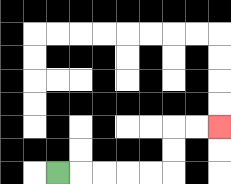{'start': '[2, 7]', 'end': '[9, 5]', 'path_directions': 'R,R,R,R,R,U,U,R,R', 'path_coordinates': '[[2, 7], [3, 7], [4, 7], [5, 7], [6, 7], [7, 7], [7, 6], [7, 5], [8, 5], [9, 5]]'}